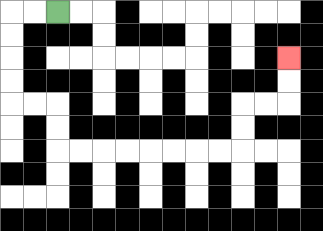{'start': '[2, 0]', 'end': '[12, 2]', 'path_directions': 'L,L,D,D,D,D,R,R,D,D,R,R,R,R,R,R,R,R,U,U,R,R,U,U', 'path_coordinates': '[[2, 0], [1, 0], [0, 0], [0, 1], [0, 2], [0, 3], [0, 4], [1, 4], [2, 4], [2, 5], [2, 6], [3, 6], [4, 6], [5, 6], [6, 6], [7, 6], [8, 6], [9, 6], [10, 6], [10, 5], [10, 4], [11, 4], [12, 4], [12, 3], [12, 2]]'}